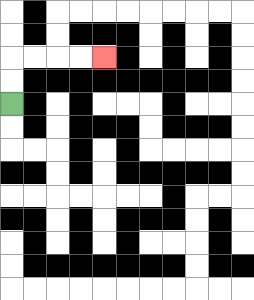{'start': '[0, 4]', 'end': '[4, 2]', 'path_directions': 'U,U,R,R,R,R', 'path_coordinates': '[[0, 4], [0, 3], [0, 2], [1, 2], [2, 2], [3, 2], [4, 2]]'}